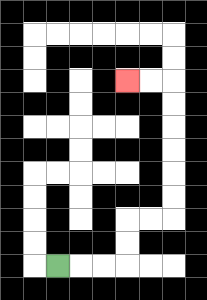{'start': '[2, 11]', 'end': '[5, 3]', 'path_directions': 'R,R,R,U,U,R,R,U,U,U,U,U,U,L,L', 'path_coordinates': '[[2, 11], [3, 11], [4, 11], [5, 11], [5, 10], [5, 9], [6, 9], [7, 9], [7, 8], [7, 7], [7, 6], [7, 5], [7, 4], [7, 3], [6, 3], [5, 3]]'}